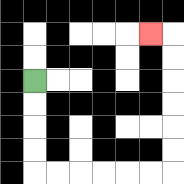{'start': '[1, 3]', 'end': '[6, 1]', 'path_directions': 'D,D,D,D,R,R,R,R,R,R,U,U,U,U,U,U,L', 'path_coordinates': '[[1, 3], [1, 4], [1, 5], [1, 6], [1, 7], [2, 7], [3, 7], [4, 7], [5, 7], [6, 7], [7, 7], [7, 6], [7, 5], [7, 4], [7, 3], [7, 2], [7, 1], [6, 1]]'}